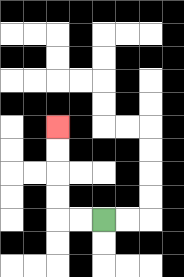{'start': '[4, 9]', 'end': '[2, 5]', 'path_directions': 'L,L,U,U,U,U', 'path_coordinates': '[[4, 9], [3, 9], [2, 9], [2, 8], [2, 7], [2, 6], [2, 5]]'}